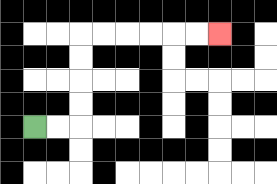{'start': '[1, 5]', 'end': '[9, 1]', 'path_directions': 'R,R,U,U,U,U,R,R,R,R,R,R', 'path_coordinates': '[[1, 5], [2, 5], [3, 5], [3, 4], [3, 3], [3, 2], [3, 1], [4, 1], [5, 1], [6, 1], [7, 1], [8, 1], [9, 1]]'}